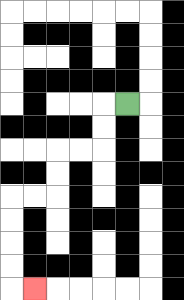{'start': '[5, 4]', 'end': '[1, 12]', 'path_directions': 'L,D,D,L,L,D,D,L,L,D,D,D,D,R', 'path_coordinates': '[[5, 4], [4, 4], [4, 5], [4, 6], [3, 6], [2, 6], [2, 7], [2, 8], [1, 8], [0, 8], [0, 9], [0, 10], [0, 11], [0, 12], [1, 12]]'}